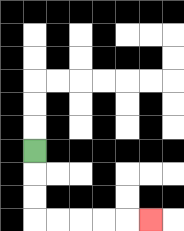{'start': '[1, 6]', 'end': '[6, 9]', 'path_directions': 'D,D,D,R,R,R,R,R', 'path_coordinates': '[[1, 6], [1, 7], [1, 8], [1, 9], [2, 9], [3, 9], [4, 9], [5, 9], [6, 9]]'}